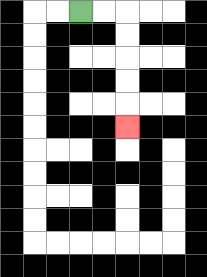{'start': '[3, 0]', 'end': '[5, 5]', 'path_directions': 'R,R,D,D,D,D,D', 'path_coordinates': '[[3, 0], [4, 0], [5, 0], [5, 1], [5, 2], [5, 3], [5, 4], [5, 5]]'}